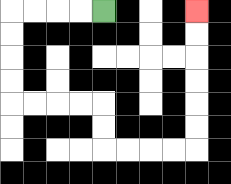{'start': '[4, 0]', 'end': '[8, 0]', 'path_directions': 'L,L,L,L,D,D,D,D,R,R,R,R,D,D,R,R,R,R,U,U,U,U,U,U', 'path_coordinates': '[[4, 0], [3, 0], [2, 0], [1, 0], [0, 0], [0, 1], [0, 2], [0, 3], [0, 4], [1, 4], [2, 4], [3, 4], [4, 4], [4, 5], [4, 6], [5, 6], [6, 6], [7, 6], [8, 6], [8, 5], [8, 4], [8, 3], [8, 2], [8, 1], [8, 0]]'}